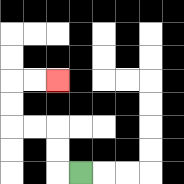{'start': '[3, 7]', 'end': '[2, 3]', 'path_directions': 'L,U,U,L,L,U,U,R,R', 'path_coordinates': '[[3, 7], [2, 7], [2, 6], [2, 5], [1, 5], [0, 5], [0, 4], [0, 3], [1, 3], [2, 3]]'}